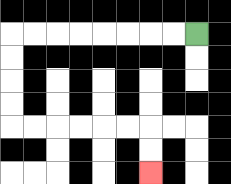{'start': '[8, 1]', 'end': '[6, 7]', 'path_directions': 'L,L,L,L,L,L,L,L,D,D,D,D,R,R,R,R,R,R,D,D', 'path_coordinates': '[[8, 1], [7, 1], [6, 1], [5, 1], [4, 1], [3, 1], [2, 1], [1, 1], [0, 1], [0, 2], [0, 3], [0, 4], [0, 5], [1, 5], [2, 5], [3, 5], [4, 5], [5, 5], [6, 5], [6, 6], [6, 7]]'}